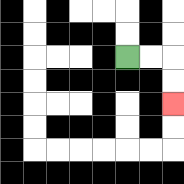{'start': '[5, 2]', 'end': '[7, 4]', 'path_directions': 'R,R,D,D', 'path_coordinates': '[[5, 2], [6, 2], [7, 2], [7, 3], [7, 4]]'}